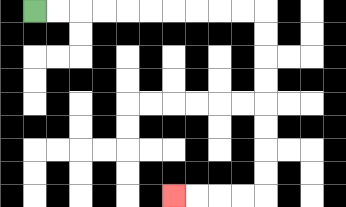{'start': '[1, 0]', 'end': '[7, 8]', 'path_directions': 'R,R,R,R,R,R,R,R,R,R,D,D,D,D,D,D,D,D,L,L,L,L', 'path_coordinates': '[[1, 0], [2, 0], [3, 0], [4, 0], [5, 0], [6, 0], [7, 0], [8, 0], [9, 0], [10, 0], [11, 0], [11, 1], [11, 2], [11, 3], [11, 4], [11, 5], [11, 6], [11, 7], [11, 8], [10, 8], [9, 8], [8, 8], [7, 8]]'}